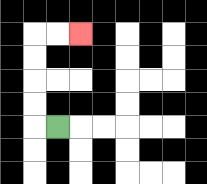{'start': '[2, 5]', 'end': '[3, 1]', 'path_directions': 'L,U,U,U,U,R,R', 'path_coordinates': '[[2, 5], [1, 5], [1, 4], [1, 3], [1, 2], [1, 1], [2, 1], [3, 1]]'}